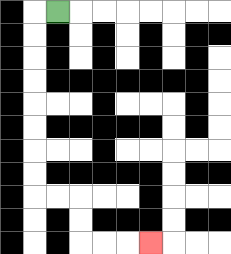{'start': '[2, 0]', 'end': '[6, 10]', 'path_directions': 'L,D,D,D,D,D,D,D,D,R,R,D,D,R,R,R', 'path_coordinates': '[[2, 0], [1, 0], [1, 1], [1, 2], [1, 3], [1, 4], [1, 5], [1, 6], [1, 7], [1, 8], [2, 8], [3, 8], [3, 9], [3, 10], [4, 10], [5, 10], [6, 10]]'}